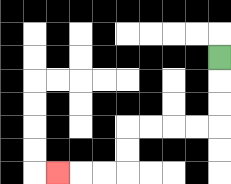{'start': '[9, 2]', 'end': '[2, 7]', 'path_directions': 'D,D,D,L,L,L,L,D,D,L,L,L', 'path_coordinates': '[[9, 2], [9, 3], [9, 4], [9, 5], [8, 5], [7, 5], [6, 5], [5, 5], [5, 6], [5, 7], [4, 7], [3, 7], [2, 7]]'}